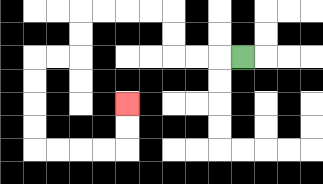{'start': '[10, 2]', 'end': '[5, 4]', 'path_directions': 'L,L,L,U,U,L,L,L,L,D,D,L,L,D,D,D,D,R,R,R,R,U,U', 'path_coordinates': '[[10, 2], [9, 2], [8, 2], [7, 2], [7, 1], [7, 0], [6, 0], [5, 0], [4, 0], [3, 0], [3, 1], [3, 2], [2, 2], [1, 2], [1, 3], [1, 4], [1, 5], [1, 6], [2, 6], [3, 6], [4, 6], [5, 6], [5, 5], [5, 4]]'}